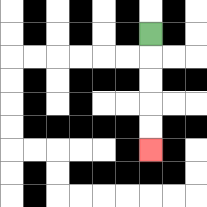{'start': '[6, 1]', 'end': '[6, 6]', 'path_directions': 'D,D,D,D,D', 'path_coordinates': '[[6, 1], [6, 2], [6, 3], [6, 4], [6, 5], [6, 6]]'}